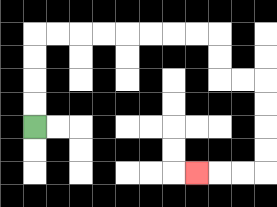{'start': '[1, 5]', 'end': '[8, 7]', 'path_directions': 'U,U,U,U,R,R,R,R,R,R,R,R,D,D,R,R,D,D,D,D,L,L,L', 'path_coordinates': '[[1, 5], [1, 4], [1, 3], [1, 2], [1, 1], [2, 1], [3, 1], [4, 1], [5, 1], [6, 1], [7, 1], [8, 1], [9, 1], [9, 2], [9, 3], [10, 3], [11, 3], [11, 4], [11, 5], [11, 6], [11, 7], [10, 7], [9, 7], [8, 7]]'}